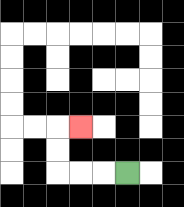{'start': '[5, 7]', 'end': '[3, 5]', 'path_directions': 'L,L,L,U,U,R', 'path_coordinates': '[[5, 7], [4, 7], [3, 7], [2, 7], [2, 6], [2, 5], [3, 5]]'}